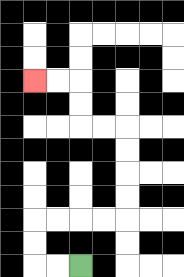{'start': '[3, 11]', 'end': '[1, 3]', 'path_directions': 'L,L,U,U,R,R,R,R,U,U,U,U,L,L,U,U,L,L', 'path_coordinates': '[[3, 11], [2, 11], [1, 11], [1, 10], [1, 9], [2, 9], [3, 9], [4, 9], [5, 9], [5, 8], [5, 7], [5, 6], [5, 5], [4, 5], [3, 5], [3, 4], [3, 3], [2, 3], [1, 3]]'}